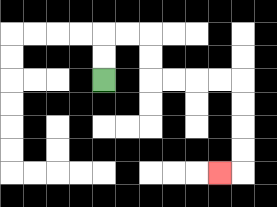{'start': '[4, 3]', 'end': '[9, 7]', 'path_directions': 'U,U,R,R,D,D,R,R,R,R,D,D,D,D,L', 'path_coordinates': '[[4, 3], [4, 2], [4, 1], [5, 1], [6, 1], [6, 2], [6, 3], [7, 3], [8, 3], [9, 3], [10, 3], [10, 4], [10, 5], [10, 6], [10, 7], [9, 7]]'}